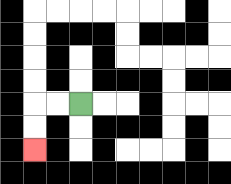{'start': '[3, 4]', 'end': '[1, 6]', 'path_directions': 'L,L,D,D', 'path_coordinates': '[[3, 4], [2, 4], [1, 4], [1, 5], [1, 6]]'}